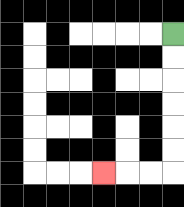{'start': '[7, 1]', 'end': '[4, 7]', 'path_directions': 'D,D,D,D,D,D,L,L,L', 'path_coordinates': '[[7, 1], [7, 2], [7, 3], [7, 4], [7, 5], [7, 6], [7, 7], [6, 7], [5, 7], [4, 7]]'}